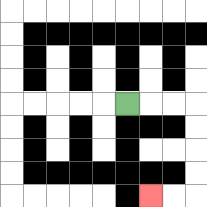{'start': '[5, 4]', 'end': '[6, 8]', 'path_directions': 'R,R,R,D,D,D,D,L,L', 'path_coordinates': '[[5, 4], [6, 4], [7, 4], [8, 4], [8, 5], [8, 6], [8, 7], [8, 8], [7, 8], [6, 8]]'}